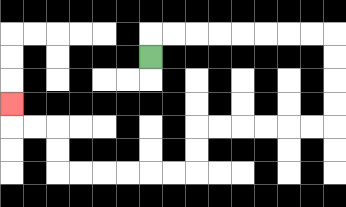{'start': '[6, 2]', 'end': '[0, 4]', 'path_directions': 'U,R,R,R,R,R,R,R,R,D,D,D,D,L,L,L,L,L,L,D,D,L,L,L,L,L,L,U,U,L,L,U', 'path_coordinates': '[[6, 2], [6, 1], [7, 1], [8, 1], [9, 1], [10, 1], [11, 1], [12, 1], [13, 1], [14, 1], [14, 2], [14, 3], [14, 4], [14, 5], [13, 5], [12, 5], [11, 5], [10, 5], [9, 5], [8, 5], [8, 6], [8, 7], [7, 7], [6, 7], [5, 7], [4, 7], [3, 7], [2, 7], [2, 6], [2, 5], [1, 5], [0, 5], [0, 4]]'}